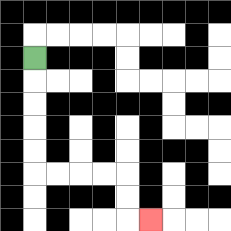{'start': '[1, 2]', 'end': '[6, 9]', 'path_directions': 'D,D,D,D,D,R,R,R,R,D,D,R', 'path_coordinates': '[[1, 2], [1, 3], [1, 4], [1, 5], [1, 6], [1, 7], [2, 7], [3, 7], [4, 7], [5, 7], [5, 8], [5, 9], [6, 9]]'}